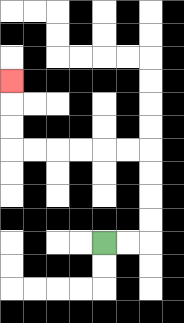{'start': '[4, 10]', 'end': '[0, 3]', 'path_directions': 'R,R,U,U,U,U,L,L,L,L,L,L,U,U,U', 'path_coordinates': '[[4, 10], [5, 10], [6, 10], [6, 9], [6, 8], [6, 7], [6, 6], [5, 6], [4, 6], [3, 6], [2, 6], [1, 6], [0, 6], [0, 5], [0, 4], [0, 3]]'}